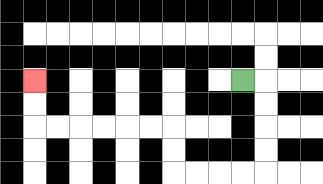{'start': '[10, 3]', 'end': '[1, 3]', 'path_directions': 'R,D,D,D,D,L,L,L,L,U,U,L,L,L,L,L,L,U,U', 'path_coordinates': '[[10, 3], [11, 3], [11, 4], [11, 5], [11, 6], [11, 7], [10, 7], [9, 7], [8, 7], [7, 7], [7, 6], [7, 5], [6, 5], [5, 5], [4, 5], [3, 5], [2, 5], [1, 5], [1, 4], [1, 3]]'}